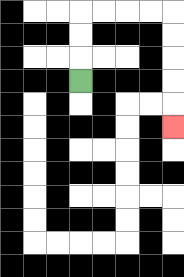{'start': '[3, 3]', 'end': '[7, 5]', 'path_directions': 'U,U,U,R,R,R,R,D,D,D,D,D', 'path_coordinates': '[[3, 3], [3, 2], [3, 1], [3, 0], [4, 0], [5, 0], [6, 0], [7, 0], [7, 1], [7, 2], [7, 3], [7, 4], [7, 5]]'}